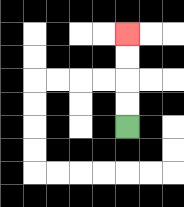{'start': '[5, 5]', 'end': '[5, 1]', 'path_directions': 'U,U,U,U', 'path_coordinates': '[[5, 5], [5, 4], [5, 3], [5, 2], [5, 1]]'}